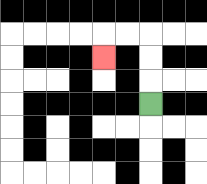{'start': '[6, 4]', 'end': '[4, 2]', 'path_directions': 'U,U,U,L,L,D', 'path_coordinates': '[[6, 4], [6, 3], [6, 2], [6, 1], [5, 1], [4, 1], [4, 2]]'}